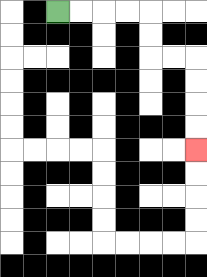{'start': '[2, 0]', 'end': '[8, 6]', 'path_directions': 'R,R,R,R,D,D,R,R,D,D,D,D', 'path_coordinates': '[[2, 0], [3, 0], [4, 0], [5, 0], [6, 0], [6, 1], [6, 2], [7, 2], [8, 2], [8, 3], [8, 4], [8, 5], [8, 6]]'}